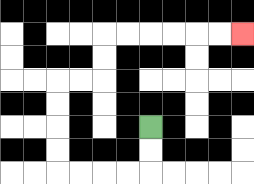{'start': '[6, 5]', 'end': '[10, 1]', 'path_directions': 'D,D,L,L,L,L,U,U,U,U,R,R,U,U,R,R,R,R,R,R', 'path_coordinates': '[[6, 5], [6, 6], [6, 7], [5, 7], [4, 7], [3, 7], [2, 7], [2, 6], [2, 5], [2, 4], [2, 3], [3, 3], [4, 3], [4, 2], [4, 1], [5, 1], [6, 1], [7, 1], [8, 1], [9, 1], [10, 1]]'}